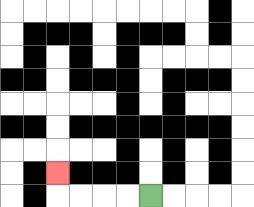{'start': '[6, 8]', 'end': '[2, 7]', 'path_directions': 'L,L,L,L,U', 'path_coordinates': '[[6, 8], [5, 8], [4, 8], [3, 8], [2, 8], [2, 7]]'}